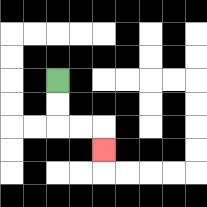{'start': '[2, 3]', 'end': '[4, 6]', 'path_directions': 'D,D,R,R,D', 'path_coordinates': '[[2, 3], [2, 4], [2, 5], [3, 5], [4, 5], [4, 6]]'}